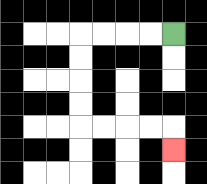{'start': '[7, 1]', 'end': '[7, 6]', 'path_directions': 'L,L,L,L,D,D,D,D,R,R,R,R,D', 'path_coordinates': '[[7, 1], [6, 1], [5, 1], [4, 1], [3, 1], [3, 2], [3, 3], [3, 4], [3, 5], [4, 5], [5, 5], [6, 5], [7, 5], [7, 6]]'}